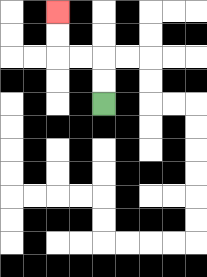{'start': '[4, 4]', 'end': '[2, 0]', 'path_directions': 'U,U,L,L,U,U', 'path_coordinates': '[[4, 4], [4, 3], [4, 2], [3, 2], [2, 2], [2, 1], [2, 0]]'}